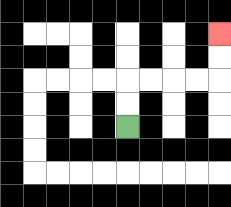{'start': '[5, 5]', 'end': '[9, 1]', 'path_directions': 'U,U,R,R,R,R,U,U', 'path_coordinates': '[[5, 5], [5, 4], [5, 3], [6, 3], [7, 3], [8, 3], [9, 3], [9, 2], [9, 1]]'}